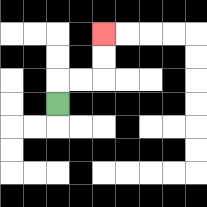{'start': '[2, 4]', 'end': '[4, 1]', 'path_directions': 'U,R,R,U,U', 'path_coordinates': '[[2, 4], [2, 3], [3, 3], [4, 3], [4, 2], [4, 1]]'}